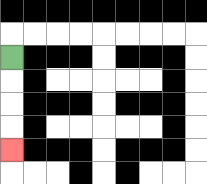{'start': '[0, 2]', 'end': '[0, 6]', 'path_directions': 'D,D,D,D', 'path_coordinates': '[[0, 2], [0, 3], [0, 4], [0, 5], [0, 6]]'}